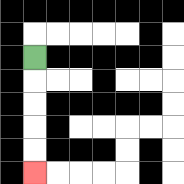{'start': '[1, 2]', 'end': '[1, 7]', 'path_directions': 'D,D,D,D,D', 'path_coordinates': '[[1, 2], [1, 3], [1, 4], [1, 5], [1, 6], [1, 7]]'}